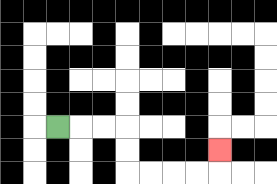{'start': '[2, 5]', 'end': '[9, 6]', 'path_directions': 'R,R,R,D,D,R,R,R,R,U', 'path_coordinates': '[[2, 5], [3, 5], [4, 5], [5, 5], [5, 6], [5, 7], [6, 7], [7, 7], [8, 7], [9, 7], [9, 6]]'}